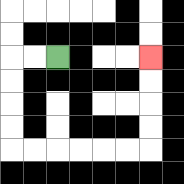{'start': '[2, 2]', 'end': '[6, 2]', 'path_directions': 'L,L,D,D,D,D,R,R,R,R,R,R,U,U,U,U', 'path_coordinates': '[[2, 2], [1, 2], [0, 2], [0, 3], [0, 4], [0, 5], [0, 6], [1, 6], [2, 6], [3, 6], [4, 6], [5, 6], [6, 6], [6, 5], [6, 4], [6, 3], [6, 2]]'}